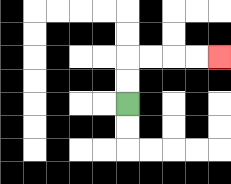{'start': '[5, 4]', 'end': '[9, 2]', 'path_directions': 'U,U,R,R,R,R', 'path_coordinates': '[[5, 4], [5, 3], [5, 2], [6, 2], [7, 2], [8, 2], [9, 2]]'}